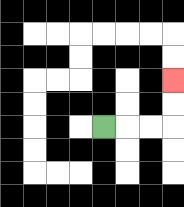{'start': '[4, 5]', 'end': '[7, 3]', 'path_directions': 'R,R,R,U,U', 'path_coordinates': '[[4, 5], [5, 5], [6, 5], [7, 5], [7, 4], [7, 3]]'}